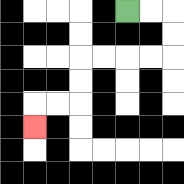{'start': '[5, 0]', 'end': '[1, 5]', 'path_directions': 'R,R,D,D,L,L,L,L,D,D,L,L,D', 'path_coordinates': '[[5, 0], [6, 0], [7, 0], [7, 1], [7, 2], [6, 2], [5, 2], [4, 2], [3, 2], [3, 3], [3, 4], [2, 4], [1, 4], [1, 5]]'}